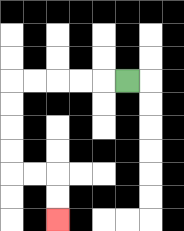{'start': '[5, 3]', 'end': '[2, 9]', 'path_directions': 'L,L,L,L,L,D,D,D,D,R,R,D,D', 'path_coordinates': '[[5, 3], [4, 3], [3, 3], [2, 3], [1, 3], [0, 3], [0, 4], [0, 5], [0, 6], [0, 7], [1, 7], [2, 7], [2, 8], [2, 9]]'}